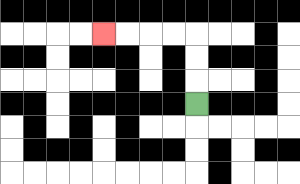{'start': '[8, 4]', 'end': '[4, 1]', 'path_directions': 'U,U,U,L,L,L,L', 'path_coordinates': '[[8, 4], [8, 3], [8, 2], [8, 1], [7, 1], [6, 1], [5, 1], [4, 1]]'}